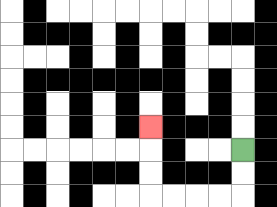{'start': '[10, 6]', 'end': '[6, 5]', 'path_directions': 'D,D,L,L,L,L,U,U,U', 'path_coordinates': '[[10, 6], [10, 7], [10, 8], [9, 8], [8, 8], [7, 8], [6, 8], [6, 7], [6, 6], [6, 5]]'}